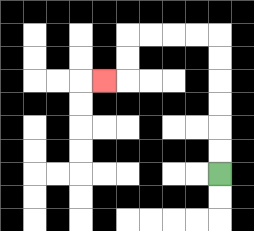{'start': '[9, 7]', 'end': '[4, 3]', 'path_directions': 'U,U,U,U,U,U,L,L,L,L,D,D,L', 'path_coordinates': '[[9, 7], [9, 6], [9, 5], [9, 4], [9, 3], [9, 2], [9, 1], [8, 1], [7, 1], [6, 1], [5, 1], [5, 2], [5, 3], [4, 3]]'}